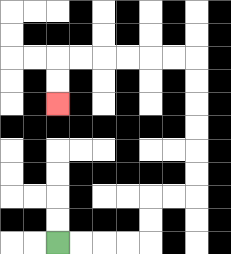{'start': '[2, 10]', 'end': '[2, 4]', 'path_directions': 'R,R,R,R,U,U,R,R,U,U,U,U,U,U,L,L,L,L,L,L,D,D', 'path_coordinates': '[[2, 10], [3, 10], [4, 10], [5, 10], [6, 10], [6, 9], [6, 8], [7, 8], [8, 8], [8, 7], [8, 6], [8, 5], [8, 4], [8, 3], [8, 2], [7, 2], [6, 2], [5, 2], [4, 2], [3, 2], [2, 2], [2, 3], [2, 4]]'}